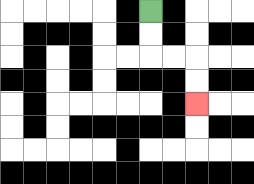{'start': '[6, 0]', 'end': '[8, 4]', 'path_directions': 'D,D,R,R,D,D', 'path_coordinates': '[[6, 0], [6, 1], [6, 2], [7, 2], [8, 2], [8, 3], [8, 4]]'}